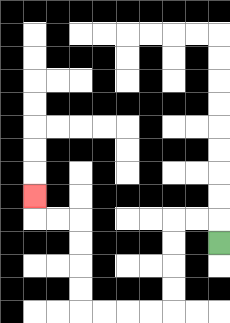{'start': '[9, 10]', 'end': '[1, 8]', 'path_directions': 'U,L,L,D,D,D,D,L,L,L,L,U,U,U,U,L,L,U', 'path_coordinates': '[[9, 10], [9, 9], [8, 9], [7, 9], [7, 10], [7, 11], [7, 12], [7, 13], [6, 13], [5, 13], [4, 13], [3, 13], [3, 12], [3, 11], [3, 10], [3, 9], [2, 9], [1, 9], [1, 8]]'}